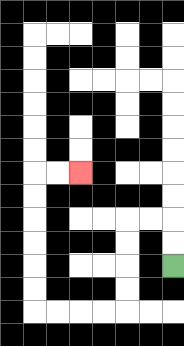{'start': '[7, 11]', 'end': '[3, 7]', 'path_directions': 'U,U,L,L,D,D,D,D,L,L,L,L,U,U,U,U,U,U,R,R', 'path_coordinates': '[[7, 11], [7, 10], [7, 9], [6, 9], [5, 9], [5, 10], [5, 11], [5, 12], [5, 13], [4, 13], [3, 13], [2, 13], [1, 13], [1, 12], [1, 11], [1, 10], [1, 9], [1, 8], [1, 7], [2, 7], [3, 7]]'}